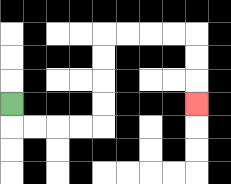{'start': '[0, 4]', 'end': '[8, 4]', 'path_directions': 'D,R,R,R,R,U,U,U,U,R,R,R,R,D,D,D', 'path_coordinates': '[[0, 4], [0, 5], [1, 5], [2, 5], [3, 5], [4, 5], [4, 4], [4, 3], [4, 2], [4, 1], [5, 1], [6, 1], [7, 1], [8, 1], [8, 2], [8, 3], [8, 4]]'}